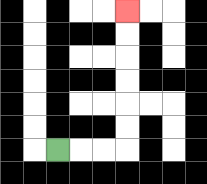{'start': '[2, 6]', 'end': '[5, 0]', 'path_directions': 'R,R,R,U,U,U,U,U,U', 'path_coordinates': '[[2, 6], [3, 6], [4, 6], [5, 6], [5, 5], [5, 4], [5, 3], [5, 2], [5, 1], [5, 0]]'}